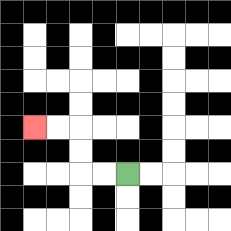{'start': '[5, 7]', 'end': '[1, 5]', 'path_directions': 'L,L,U,U,L,L', 'path_coordinates': '[[5, 7], [4, 7], [3, 7], [3, 6], [3, 5], [2, 5], [1, 5]]'}